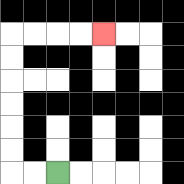{'start': '[2, 7]', 'end': '[4, 1]', 'path_directions': 'L,L,U,U,U,U,U,U,R,R,R,R', 'path_coordinates': '[[2, 7], [1, 7], [0, 7], [0, 6], [0, 5], [0, 4], [0, 3], [0, 2], [0, 1], [1, 1], [2, 1], [3, 1], [4, 1]]'}